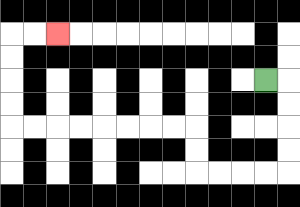{'start': '[11, 3]', 'end': '[2, 1]', 'path_directions': 'R,D,D,D,D,L,L,L,L,U,U,L,L,L,L,L,L,L,L,U,U,U,U,R,R', 'path_coordinates': '[[11, 3], [12, 3], [12, 4], [12, 5], [12, 6], [12, 7], [11, 7], [10, 7], [9, 7], [8, 7], [8, 6], [8, 5], [7, 5], [6, 5], [5, 5], [4, 5], [3, 5], [2, 5], [1, 5], [0, 5], [0, 4], [0, 3], [0, 2], [0, 1], [1, 1], [2, 1]]'}